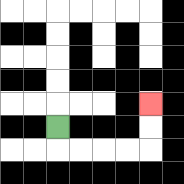{'start': '[2, 5]', 'end': '[6, 4]', 'path_directions': 'D,R,R,R,R,U,U', 'path_coordinates': '[[2, 5], [2, 6], [3, 6], [4, 6], [5, 6], [6, 6], [6, 5], [6, 4]]'}